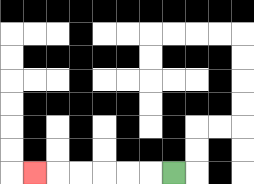{'start': '[7, 7]', 'end': '[1, 7]', 'path_directions': 'L,L,L,L,L,L', 'path_coordinates': '[[7, 7], [6, 7], [5, 7], [4, 7], [3, 7], [2, 7], [1, 7]]'}